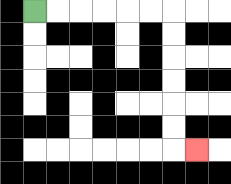{'start': '[1, 0]', 'end': '[8, 6]', 'path_directions': 'R,R,R,R,R,R,D,D,D,D,D,D,R', 'path_coordinates': '[[1, 0], [2, 0], [3, 0], [4, 0], [5, 0], [6, 0], [7, 0], [7, 1], [7, 2], [7, 3], [7, 4], [7, 5], [7, 6], [8, 6]]'}